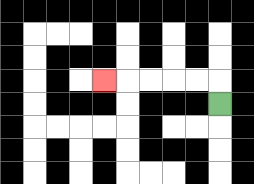{'start': '[9, 4]', 'end': '[4, 3]', 'path_directions': 'U,L,L,L,L,L', 'path_coordinates': '[[9, 4], [9, 3], [8, 3], [7, 3], [6, 3], [5, 3], [4, 3]]'}